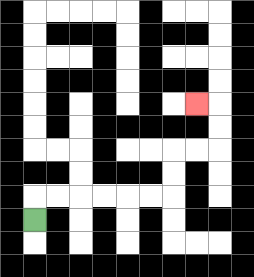{'start': '[1, 9]', 'end': '[8, 4]', 'path_directions': 'U,R,R,R,R,R,R,U,U,R,R,U,U,L', 'path_coordinates': '[[1, 9], [1, 8], [2, 8], [3, 8], [4, 8], [5, 8], [6, 8], [7, 8], [7, 7], [7, 6], [8, 6], [9, 6], [9, 5], [9, 4], [8, 4]]'}